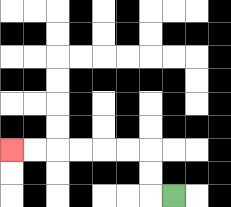{'start': '[7, 8]', 'end': '[0, 6]', 'path_directions': 'L,U,U,L,L,L,L,L,L', 'path_coordinates': '[[7, 8], [6, 8], [6, 7], [6, 6], [5, 6], [4, 6], [3, 6], [2, 6], [1, 6], [0, 6]]'}